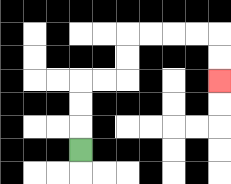{'start': '[3, 6]', 'end': '[9, 3]', 'path_directions': 'U,U,U,R,R,U,U,R,R,R,R,D,D', 'path_coordinates': '[[3, 6], [3, 5], [3, 4], [3, 3], [4, 3], [5, 3], [5, 2], [5, 1], [6, 1], [7, 1], [8, 1], [9, 1], [9, 2], [9, 3]]'}